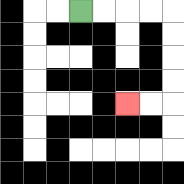{'start': '[3, 0]', 'end': '[5, 4]', 'path_directions': 'R,R,R,R,D,D,D,D,L,L', 'path_coordinates': '[[3, 0], [4, 0], [5, 0], [6, 0], [7, 0], [7, 1], [7, 2], [7, 3], [7, 4], [6, 4], [5, 4]]'}